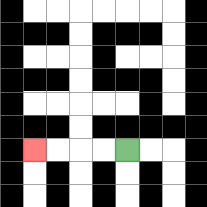{'start': '[5, 6]', 'end': '[1, 6]', 'path_directions': 'L,L,L,L', 'path_coordinates': '[[5, 6], [4, 6], [3, 6], [2, 6], [1, 6]]'}